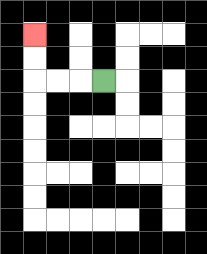{'start': '[4, 3]', 'end': '[1, 1]', 'path_directions': 'L,L,L,U,U', 'path_coordinates': '[[4, 3], [3, 3], [2, 3], [1, 3], [1, 2], [1, 1]]'}